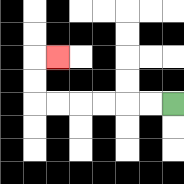{'start': '[7, 4]', 'end': '[2, 2]', 'path_directions': 'L,L,L,L,L,L,U,U,R', 'path_coordinates': '[[7, 4], [6, 4], [5, 4], [4, 4], [3, 4], [2, 4], [1, 4], [1, 3], [1, 2], [2, 2]]'}